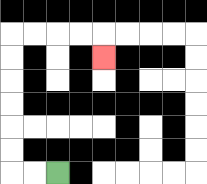{'start': '[2, 7]', 'end': '[4, 2]', 'path_directions': 'L,L,U,U,U,U,U,U,R,R,R,R,D', 'path_coordinates': '[[2, 7], [1, 7], [0, 7], [0, 6], [0, 5], [0, 4], [0, 3], [0, 2], [0, 1], [1, 1], [2, 1], [3, 1], [4, 1], [4, 2]]'}